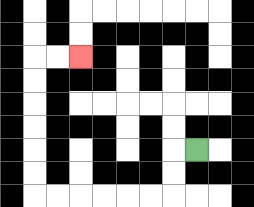{'start': '[8, 6]', 'end': '[3, 2]', 'path_directions': 'L,D,D,L,L,L,L,L,L,U,U,U,U,U,U,R,R', 'path_coordinates': '[[8, 6], [7, 6], [7, 7], [7, 8], [6, 8], [5, 8], [4, 8], [3, 8], [2, 8], [1, 8], [1, 7], [1, 6], [1, 5], [1, 4], [1, 3], [1, 2], [2, 2], [3, 2]]'}